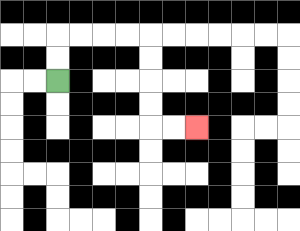{'start': '[2, 3]', 'end': '[8, 5]', 'path_directions': 'U,U,R,R,R,R,D,D,D,D,R,R', 'path_coordinates': '[[2, 3], [2, 2], [2, 1], [3, 1], [4, 1], [5, 1], [6, 1], [6, 2], [6, 3], [6, 4], [6, 5], [7, 5], [8, 5]]'}